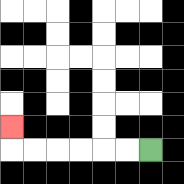{'start': '[6, 6]', 'end': '[0, 5]', 'path_directions': 'L,L,L,L,L,L,U', 'path_coordinates': '[[6, 6], [5, 6], [4, 6], [3, 6], [2, 6], [1, 6], [0, 6], [0, 5]]'}